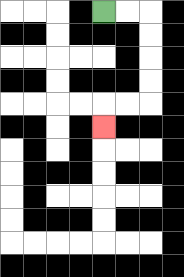{'start': '[4, 0]', 'end': '[4, 5]', 'path_directions': 'R,R,D,D,D,D,L,L,D', 'path_coordinates': '[[4, 0], [5, 0], [6, 0], [6, 1], [6, 2], [6, 3], [6, 4], [5, 4], [4, 4], [4, 5]]'}